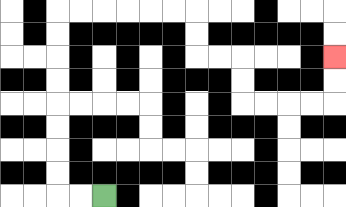{'start': '[4, 8]', 'end': '[14, 2]', 'path_directions': 'L,L,U,U,U,U,U,U,U,U,R,R,R,R,R,R,D,D,R,R,D,D,R,R,R,R,U,U', 'path_coordinates': '[[4, 8], [3, 8], [2, 8], [2, 7], [2, 6], [2, 5], [2, 4], [2, 3], [2, 2], [2, 1], [2, 0], [3, 0], [4, 0], [5, 0], [6, 0], [7, 0], [8, 0], [8, 1], [8, 2], [9, 2], [10, 2], [10, 3], [10, 4], [11, 4], [12, 4], [13, 4], [14, 4], [14, 3], [14, 2]]'}